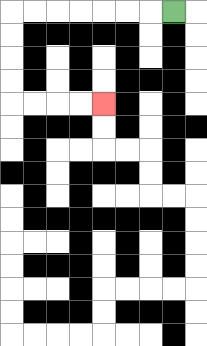{'start': '[7, 0]', 'end': '[4, 4]', 'path_directions': 'L,L,L,L,L,L,L,D,D,D,D,R,R,R,R', 'path_coordinates': '[[7, 0], [6, 0], [5, 0], [4, 0], [3, 0], [2, 0], [1, 0], [0, 0], [0, 1], [0, 2], [0, 3], [0, 4], [1, 4], [2, 4], [3, 4], [4, 4]]'}